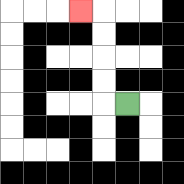{'start': '[5, 4]', 'end': '[3, 0]', 'path_directions': 'L,U,U,U,U,L', 'path_coordinates': '[[5, 4], [4, 4], [4, 3], [4, 2], [4, 1], [4, 0], [3, 0]]'}